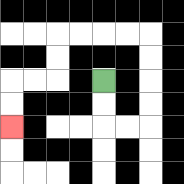{'start': '[4, 3]', 'end': '[0, 5]', 'path_directions': 'D,D,R,R,U,U,U,U,L,L,L,L,D,D,L,L,D,D', 'path_coordinates': '[[4, 3], [4, 4], [4, 5], [5, 5], [6, 5], [6, 4], [6, 3], [6, 2], [6, 1], [5, 1], [4, 1], [3, 1], [2, 1], [2, 2], [2, 3], [1, 3], [0, 3], [0, 4], [0, 5]]'}